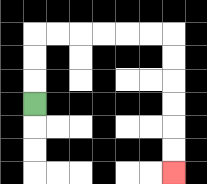{'start': '[1, 4]', 'end': '[7, 7]', 'path_directions': 'U,U,U,R,R,R,R,R,R,D,D,D,D,D,D', 'path_coordinates': '[[1, 4], [1, 3], [1, 2], [1, 1], [2, 1], [3, 1], [4, 1], [5, 1], [6, 1], [7, 1], [7, 2], [7, 3], [7, 4], [7, 5], [7, 6], [7, 7]]'}